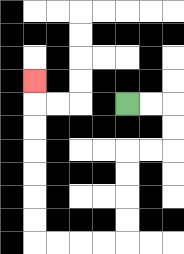{'start': '[5, 4]', 'end': '[1, 3]', 'path_directions': 'R,R,D,D,L,L,D,D,D,D,L,L,L,L,U,U,U,U,U,U,U', 'path_coordinates': '[[5, 4], [6, 4], [7, 4], [7, 5], [7, 6], [6, 6], [5, 6], [5, 7], [5, 8], [5, 9], [5, 10], [4, 10], [3, 10], [2, 10], [1, 10], [1, 9], [1, 8], [1, 7], [1, 6], [1, 5], [1, 4], [1, 3]]'}